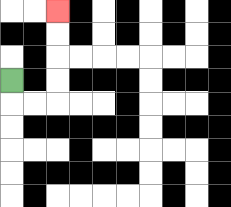{'start': '[0, 3]', 'end': '[2, 0]', 'path_directions': 'D,R,R,U,U,U,U', 'path_coordinates': '[[0, 3], [0, 4], [1, 4], [2, 4], [2, 3], [2, 2], [2, 1], [2, 0]]'}